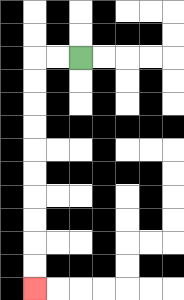{'start': '[3, 2]', 'end': '[1, 12]', 'path_directions': 'L,L,D,D,D,D,D,D,D,D,D,D', 'path_coordinates': '[[3, 2], [2, 2], [1, 2], [1, 3], [1, 4], [1, 5], [1, 6], [1, 7], [1, 8], [1, 9], [1, 10], [1, 11], [1, 12]]'}